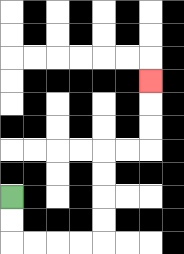{'start': '[0, 8]', 'end': '[6, 3]', 'path_directions': 'D,D,R,R,R,R,U,U,U,U,R,R,U,U,U', 'path_coordinates': '[[0, 8], [0, 9], [0, 10], [1, 10], [2, 10], [3, 10], [4, 10], [4, 9], [4, 8], [4, 7], [4, 6], [5, 6], [6, 6], [6, 5], [6, 4], [6, 3]]'}